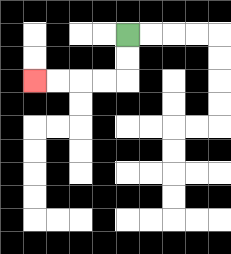{'start': '[5, 1]', 'end': '[1, 3]', 'path_directions': 'D,D,L,L,L,L', 'path_coordinates': '[[5, 1], [5, 2], [5, 3], [4, 3], [3, 3], [2, 3], [1, 3]]'}